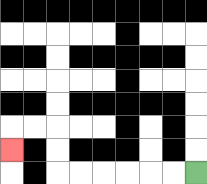{'start': '[8, 7]', 'end': '[0, 6]', 'path_directions': 'L,L,L,L,L,L,U,U,L,L,D', 'path_coordinates': '[[8, 7], [7, 7], [6, 7], [5, 7], [4, 7], [3, 7], [2, 7], [2, 6], [2, 5], [1, 5], [0, 5], [0, 6]]'}